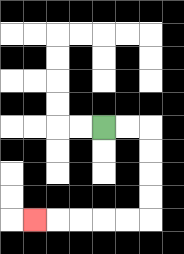{'start': '[4, 5]', 'end': '[1, 9]', 'path_directions': 'R,R,D,D,D,D,L,L,L,L,L', 'path_coordinates': '[[4, 5], [5, 5], [6, 5], [6, 6], [6, 7], [6, 8], [6, 9], [5, 9], [4, 9], [3, 9], [2, 9], [1, 9]]'}